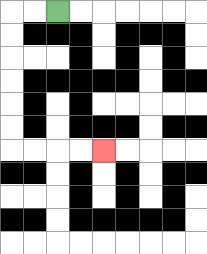{'start': '[2, 0]', 'end': '[4, 6]', 'path_directions': 'L,L,D,D,D,D,D,D,R,R,R,R', 'path_coordinates': '[[2, 0], [1, 0], [0, 0], [0, 1], [0, 2], [0, 3], [0, 4], [0, 5], [0, 6], [1, 6], [2, 6], [3, 6], [4, 6]]'}